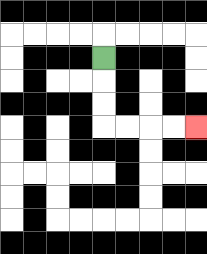{'start': '[4, 2]', 'end': '[8, 5]', 'path_directions': 'D,D,D,R,R,R,R', 'path_coordinates': '[[4, 2], [4, 3], [4, 4], [4, 5], [5, 5], [6, 5], [7, 5], [8, 5]]'}